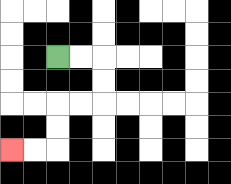{'start': '[2, 2]', 'end': '[0, 6]', 'path_directions': 'R,R,D,D,L,L,D,D,L,L', 'path_coordinates': '[[2, 2], [3, 2], [4, 2], [4, 3], [4, 4], [3, 4], [2, 4], [2, 5], [2, 6], [1, 6], [0, 6]]'}